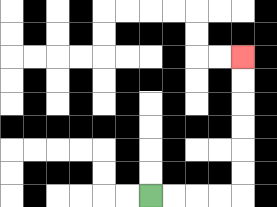{'start': '[6, 8]', 'end': '[10, 2]', 'path_directions': 'R,R,R,R,U,U,U,U,U,U', 'path_coordinates': '[[6, 8], [7, 8], [8, 8], [9, 8], [10, 8], [10, 7], [10, 6], [10, 5], [10, 4], [10, 3], [10, 2]]'}